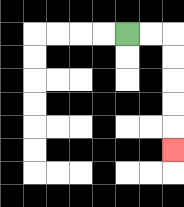{'start': '[5, 1]', 'end': '[7, 6]', 'path_directions': 'R,R,D,D,D,D,D', 'path_coordinates': '[[5, 1], [6, 1], [7, 1], [7, 2], [7, 3], [7, 4], [7, 5], [7, 6]]'}